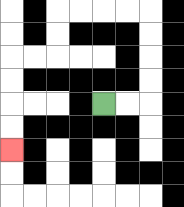{'start': '[4, 4]', 'end': '[0, 6]', 'path_directions': 'R,R,U,U,U,U,L,L,L,L,D,D,L,L,D,D,D,D', 'path_coordinates': '[[4, 4], [5, 4], [6, 4], [6, 3], [6, 2], [6, 1], [6, 0], [5, 0], [4, 0], [3, 0], [2, 0], [2, 1], [2, 2], [1, 2], [0, 2], [0, 3], [0, 4], [0, 5], [0, 6]]'}